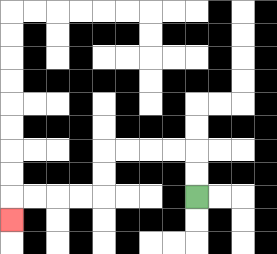{'start': '[8, 8]', 'end': '[0, 9]', 'path_directions': 'U,U,L,L,L,L,D,D,L,L,L,L,D', 'path_coordinates': '[[8, 8], [8, 7], [8, 6], [7, 6], [6, 6], [5, 6], [4, 6], [4, 7], [4, 8], [3, 8], [2, 8], [1, 8], [0, 8], [0, 9]]'}